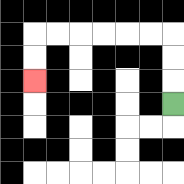{'start': '[7, 4]', 'end': '[1, 3]', 'path_directions': 'U,U,U,L,L,L,L,L,L,D,D', 'path_coordinates': '[[7, 4], [7, 3], [7, 2], [7, 1], [6, 1], [5, 1], [4, 1], [3, 1], [2, 1], [1, 1], [1, 2], [1, 3]]'}